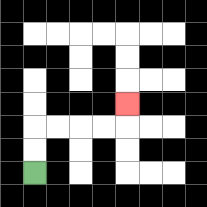{'start': '[1, 7]', 'end': '[5, 4]', 'path_directions': 'U,U,R,R,R,R,U', 'path_coordinates': '[[1, 7], [1, 6], [1, 5], [2, 5], [3, 5], [4, 5], [5, 5], [5, 4]]'}